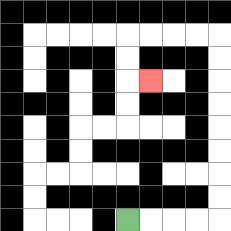{'start': '[5, 9]', 'end': '[6, 3]', 'path_directions': 'R,R,R,R,U,U,U,U,U,U,U,U,L,L,L,L,D,D,R', 'path_coordinates': '[[5, 9], [6, 9], [7, 9], [8, 9], [9, 9], [9, 8], [9, 7], [9, 6], [9, 5], [9, 4], [9, 3], [9, 2], [9, 1], [8, 1], [7, 1], [6, 1], [5, 1], [5, 2], [5, 3], [6, 3]]'}